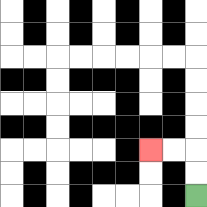{'start': '[8, 8]', 'end': '[6, 6]', 'path_directions': 'U,U,L,L', 'path_coordinates': '[[8, 8], [8, 7], [8, 6], [7, 6], [6, 6]]'}